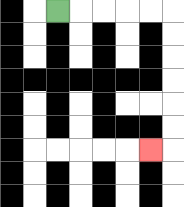{'start': '[2, 0]', 'end': '[6, 6]', 'path_directions': 'R,R,R,R,R,D,D,D,D,D,D,L', 'path_coordinates': '[[2, 0], [3, 0], [4, 0], [5, 0], [6, 0], [7, 0], [7, 1], [7, 2], [7, 3], [7, 4], [7, 5], [7, 6], [6, 6]]'}